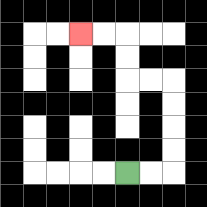{'start': '[5, 7]', 'end': '[3, 1]', 'path_directions': 'R,R,U,U,U,U,L,L,U,U,L,L', 'path_coordinates': '[[5, 7], [6, 7], [7, 7], [7, 6], [7, 5], [7, 4], [7, 3], [6, 3], [5, 3], [5, 2], [5, 1], [4, 1], [3, 1]]'}